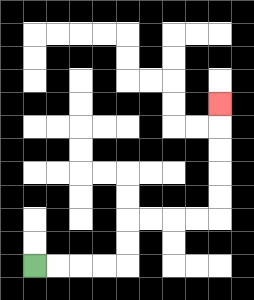{'start': '[1, 11]', 'end': '[9, 4]', 'path_directions': 'R,R,R,R,U,U,R,R,R,R,U,U,U,U,U', 'path_coordinates': '[[1, 11], [2, 11], [3, 11], [4, 11], [5, 11], [5, 10], [5, 9], [6, 9], [7, 9], [8, 9], [9, 9], [9, 8], [9, 7], [9, 6], [9, 5], [9, 4]]'}